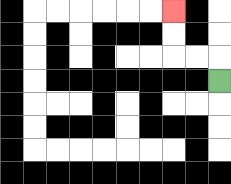{'start': '[9, 3]', 'end': '[7, 0]', 'path_directions': 'U,L,L,U,U', 'path_coordinates': '[[9, 3], [9, 2], [8, 2], [7, 2], [7, 1], [7, 0]]'}